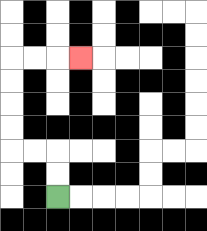{'start': '[2, 8]', 'end': '[3, 2]', 'path_directions': 'U,U,L,L,U,U,U,U,R,R,R', 'path_coordinates': '[[2, 8], [2, 7], [2, 6], [1, 6], [0, 6], [0, 5], [0, 4], [0, 3], [0, 2], [1, 2], [2, 2], [3, 2]]'}